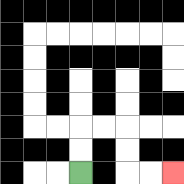{'start': '[3, 7]', 'end': '[7, 7]', 'path_directions': 'U,U,R,R,D,D,R,R', 'path_coordinates': '[[3, 7], [3, 6], [3, 5], [4, 5], [5, 5], [5, 6], [5, 7], [6, 7], [7, 7]]'}